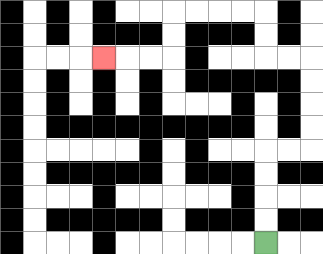{'start': '[11, 10]', 'end': '[4, 2]', 'path_directions': 'U,U,U,U,R,R,U,U,U,U,L,L,U,U,L,L,L,L,D,D,L,L,L', 'path_coordinates': '[[11, 10], [11, 9], [11, 8], [11, 7], [11, 6], [12, 6], [13, 6], [13, 5], [13, 4], [13, 3], [13, 2], [12, 2], [11, 2], [11, 1], [11, 0], [10, 0], [9, 0], [8, 0], [7, 0], [7, 1], [7, 2], [6, 2], [5, 2], [4, 2]]'}